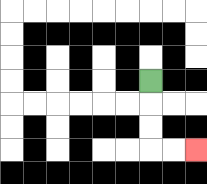{'start': '[6, 3]', 'end': '[8, 6]', 'path_directions': 'D,D,D,R,R', 'path_coordinates': '[[6, 3], [6, 4], [6, 5], [6, 6], [7, 6], [8, 6]]'}